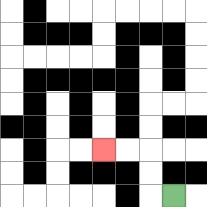{'start': '[7, 8]', 'end': '[4, 6]', 'path_directions': 'L,U,U,L,L', 'path_coordinates': '[[7, 8], [6, 8], [6, 7], [6, 6], [5, 6], [4, 6]]'}